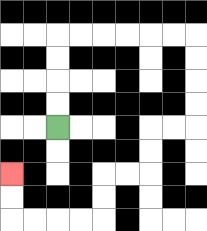{'start': '[2, 5]', 'end': '[0, 7]', 'path_directions': 'U,U,U,U,R,R,R,R,R,R,D,D,D,D,L,L,D,D,L,L,D,D,L,L,L,L,U,U', 'path_coordinates': '[[2, 5], [2, 4], [2, 3], [2, 2], [2, 1], [3, 1], [4, 1], [5, 1], [6, 1], [7, 1], [8, 1], [8, 2], [8, 3], [8, 4], [8, 5], [7, 5], [6, 5], [6, 6], [6, 7], [5, 7], [4, 7], [4, 8], [4, 9], [3, 9], [2, 9], [1, 9], [0, 9], [0, 8], [0, 7]]'}